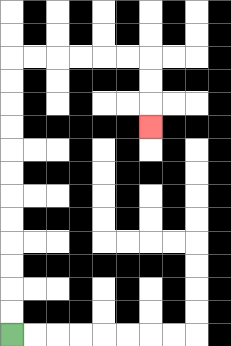{'start': '[0, 14]', 'end': '[6, 5]', 'path_directions': 'U,U,U,U,U,U,U,U,U,U,U,U,R,R,R,R,R,R,D,D,D', 'path_coordinates': '[[0, 14], [0, 13], [0, 12], [0, 11], [0, 10], [0, 9], [0, 8], [0, 7], [0, 6], [0, 5], [0, 4], [0, 3], [0, 2], [1, 2], [2, 2], [3, 2], [4, 2], [5, 2], [6, 2], [6, 3], [6, 4], [6, 5]]'}